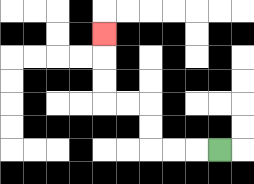{'start': '[9, 6]', 'end': '[4, 1]', 'path_directions': 'L,L,L,U,U,L,L,U,U,U', 'path_coordinates': '[[9, 6], [8, 6], [7, 6], [6, 6], [6, 5], [6, 4], [5, 4], [4, 4], [4, 3], [4, 2], [4, 1]]'}